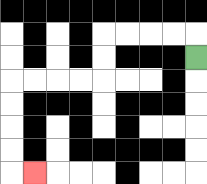{'start': '[8, 2]', 'end': '[1, 7]', 'path_directions': 'U,L,L,L,L,D,D,L,L,L,L,D,D,D,D,R', 'path_coordinates': '[[8, 2], [8, 1], [7, 1], [6, 1], [5, 1], [4, 1], [4, 2], [4, 3], [3, 3], [2, 3], [1, 3], [0, 3], [0, 4], [0, 5], [0, 6], [0, 7], [1, 7]]'}